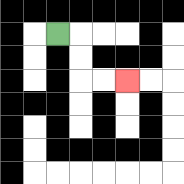{'start': '[2, 1]', 'end': '[5, 3]', 'path_directions': 'R,D,D,R,R', 'path_coordinates': '[[2, 1], [3, 1], [3, 2], [3, 3], [4, 3], [5, 3]]'}